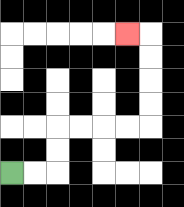{'start': '[0, 7]', 'end': '[5, 1]', 'path_directions': 'R,R,U,U,R,R,R,R,U,U,U,U,L', 'path_coordinates': '[[0, 7], [1, 7], [2, 7], [2, 6], [2, 5], [3, 5], [4, 5], [5, 5], [6, 5], [6, 4], [6, 3], [6, 2], [6, 1], [5, 1]]'}